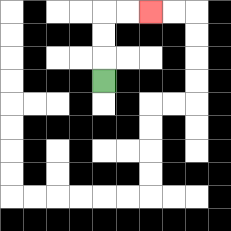{'start': '[4, 3]', 'end': '[6, 0]', 'path_directions': 'U,U,U,R,R', 'path_coordinates': '[[4, 3], [4, 2], [4, 1], [4, 0], [5, 0], [6, 0]]'}